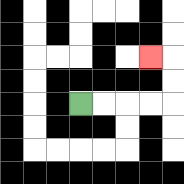{'start': '[3, 4]', 'end': '[6, 2]', 'path_directions': 'R,R,R,R,U,U,L', 'path_coordinates': '[[3, 4], [4, 4], [5, 4], [6, 4], [7, 4], [7, 3], [7, 2], [6, 2]]'}